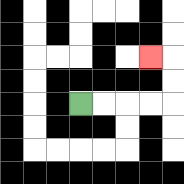{'start': '[3, 4]', 'end': '[6, 2]', 'path_directions': 'R,R,R,R,U,U,L', 'path_coordinates': '[[3, 4], [4, 4], [5, 4], [6, 4], [7, 4], [7, 3], [7, 2], [6, 2]]'}